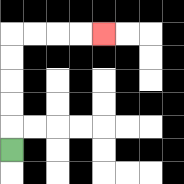{'start': '[0, 6]', 'end': '[4, 1]', 'path_directions': 'U,U,U,U,U,R,R,R,R', 'path_coordinates': '[[0, 6], [0, 5], [0, 4], [0, 3], [0, 2], [0, 1], [1, 1], [2, 1], [3, 1], [4, 1]]'}